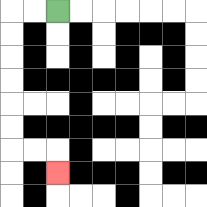{'start': '[2, 0]', 'end': '[2, 7]', 'path_directions': 'L,L,D,D,D,D,D,D,R,R,D', 'path_coordinates': '[[2, 0], [1, 0], [0, 0], [0, 1], [0, 2], [0, 3], [0, 4], [0, 5], [0, 6], [1, 6], [2, 6], [2, 7]]'}